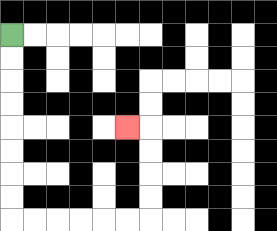{'start': '[0, 1]', 'end': '[5, 5]', 'path_directions': 'D,D,D,D,D,D,D,D,R,R,R,R,R,R,U,U,U,U,L', 'path_coordinates': '[[0, 1], [0, 2], [0, 3], [0, 4], [0, 5], [0, 6], [0, 7], [0, 8], [0, 9], [1, 9], [2, 9], [3, 9], [4, 9], [5, 9], [6, 9], [6, 8], [6, 7], [6, 6], [6, 5], [5, 5]]'}